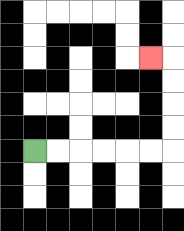{'start': '[1, 6]', 'end': '[6, 2]', 'path_directions': 'R,R,R,R,R,R,U,U,U,U,L', 'path_coordinates': '[[1, 6], [2, 6], [3, 6], [4, 6], [5, 6], [6, 6], [7, 6], [7, 5], [7, 4], [7, 3], [7, 2], [6, 2]]'}